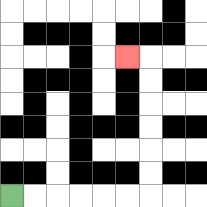{'start': '[0, 8]', 'end': '[5, 2]', 'path_directions': 'R,R,R,R,R,R,U,U,U,U,U,U,L', 'path_coordinates': '[[0, 8], [1, 8], [2, 8], [3, 8], [4, 8], [5, 8], [6, 8], [6, 7], [6, 6], [6, 5], [6, 4], [6, 3], [6, 2], [5, 2]]'}